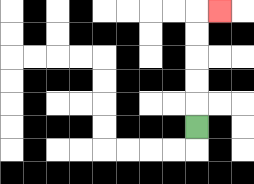{'start': '[8, 5]', 'end': '[9, 0]', 'path_directions': 'U,U,U,U,U,R', 'path_coordinates': '[[8, 5], [8, 4], [8, 3], [8, 2], [8, 1], [8, 0], [9, 0]]'}